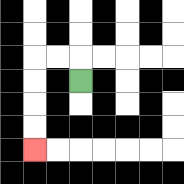{'start': '[3, 3]', 'end': '[1, 6]', 'path_directions': 'U,L,L,D,D,D,D', 'path_coordinates': '[[3, 3], [3, 2], [2, 2], [1, 2], [1, 3], [1, 4], [1, 5], [1, 6]]'}